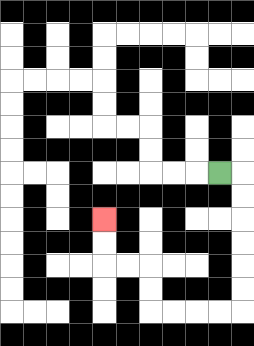{'start': '[9, 7]', 'end': '[4, 9]', 'path_directions': 'R,D,D,D,D,D,D,L,L,L,L,U,U,L,L,U,U', 'path_coordinates': '[[9, 7], [10, 7], [10, 8], [10, 9], [10, 10], [10, 11], [10, 12], [10, 13], [9, 13], [8, 13], [7, 13], [6, 13], [6, 12], [6, 11], [5, 11], [4, 11], [4, 10], [4, 9]]'}